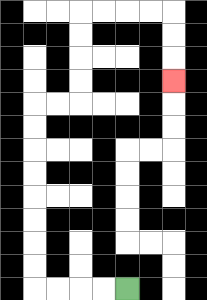{'start': '[5, 12]', 'end': '[7, 3]', 'path_directions': 'L,L,L,L,U,U,U,U,U,U,U,U,R,R,U,U,U,U,R,R,R,R,D,D,D', 'path_coordinates': '[[5, 12], [4, 12], [3, 12], [2, 12], [1, 12], [1, 11], [1, 10], [1, 9], [1, 8], [1, 7], [1, 6], [1, 5], [1, 4], [2, 4], [3, 4], [3, 3], [3, 2], [3, 1], [3, 0], [4, 0], [5, 0], [6, 0], [7, 0], [7, 1], [7, 2], [7, 3]]'}